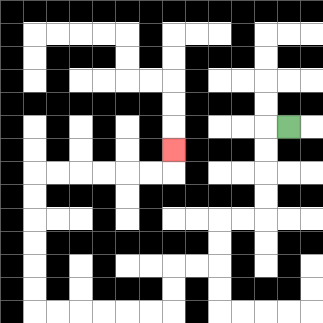{'start': '[12, 5]', 'end': '[7, 6]', 'path_directions': 'L,D,D,D,D,L,L,D,D,L,L,D,D,L,L,L,L,L,L,U,U,U,U,U,U,R,R,R,R,R,R,U', 'path_coordinates': '[[12, 5], [11, 5], [11, 6], [11, 7], [11, 8], [11, 9], [10, 9], [9, 9], [9, 10], [9, 11], [8, 11], [7, 11], [7, 12], [7, 13], [6, 13], [5, 13], [4, 13], [3, 13], [2, 13], [1, 13], [1, 12], [1, 11], [1, 10], [1, 9], [1, 8], [1, 7], [2, 7], [3, 7], [4, 7], [5, 7], [6, 7], [7, 7], [7, 6]]'}